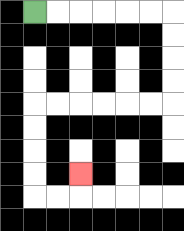{'start': '[1, 0]', 'end': '[3, 7]', 'path_directions': 'R,R,R,R,R,R,D,D,D,D,L,L,L,L,L,L,D,D,D,D,R,R,U', 'path_coordinates': '[[1, 0], [2, 0], [3, 0], [4, 0], [5, 0], [6, 0], [7, 0], [7, 1], [7, 2], [7, 3], [7, 4], [6, 4], [5, 4], [4, 4], [3, 4], [2, 4], [1, 4], [1, 5], [1, 6], [1, 7], [1, 8], [2, 8], [3, 8], [3, 7]]'}